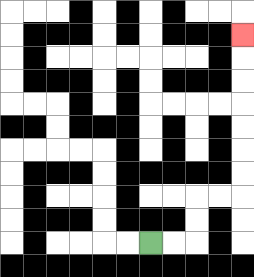{'start': '[6, 10]', 'end': '[10, 1]', 'path_directions': 'R,R,U,U,R,R,U,U,U,U,U,U,U', 'path_coordinates': '[[6, 10], [7, 10], [8, 10], [8, 9], [8, 8], [9, 8], [10, 8], [10, 7], [10, 6], [10, 5], [10, 4], [10, 3], [10, 2], [10, 1]]'}